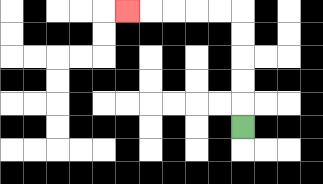{'start': '[10, 5]', 'end': '[5, 0]', 'path_directions': 'U,U,U,U,U,L,L,L,L,L', 'path_coordinates': '[[10, 5], [10, 4], [10, 3], [10, 2], [10, 1], [10, 0], [9, 0], [8, 0], [7, 0], [6, 0], [5, 0]]'}